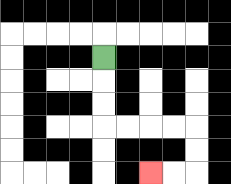{'start': '[4, 2]', 'end': '[6, 7]', 'path_directions': 'D,D,D,R,R,R,R,D,D,L,L', 'path_coordinates': '[[4, 2], [4, 3], [4, 4], [4, 5], [5, 5], [6, 5], [7, 5], [8, 5], [8, 6], [8, 7], [7, 7], [6, 7]]'}